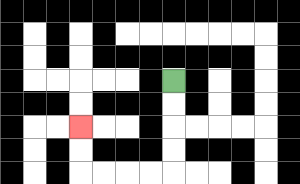{'start': '[7, 3]', 'end': '[3, 5]', 'path_directions': 'D,D,D,D,L,L,L,L,U,U', 'path_coordinates': '[[7, 3], [7, 4], [7, 5], [7, 6], [7, 7], [6, 7], [5, 7], [4, 7], [3, 7], [3, 6], [3, 5]]'}